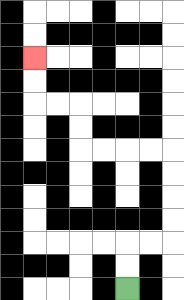{'start': '[5, 12]', 'end': '[1, 2]', 'path_directions': 'U,U,R,R,U,U,U,U,L,L,L,L,U,U,L,L,U,U', 'path_coordinates': '[[5, 12], [5, 11], [5, 10], [6, 10], [7, 10], [7, 9], [7, 8], [7, 7], [7, 6], [6, 6], [5, 6], [4, 6], [3, 6], [3, 5], [3, 4], [2, 4], [1, 4], [1, 3], [1, 2]]'}